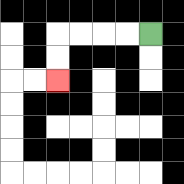{'start': '[6, 1]', 'end': '[2, 3]', 'path_directions': 'L,L,L,L,D,D', 'path_coordinates': '[[6, 1], [5, 1], [4, 1], [3, 1], [2, 1], [2, 2], [2, 3]]'}